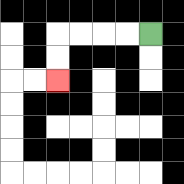{'start': '[6, 1]', 'end': '[2, 3]', 'path_directions': 'L,L,L,L,D,D', 'path_coordinates': '[[6, 1], [5, 1], [4, 1], [3, 1], [2, 1], [2, 2], [2, 3]]'}